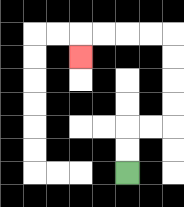{'start': '[5, 7]', 'end': '[3, 2]', 'path_directions': 'U,U,R,R,U,U,U,U,L,L,L,L,D', 'path_coordinates': '[[5, 7], [5, 6], [5, 5], [6, 5], [7, 5], [7, 4], [7, 3], [7, 2], [7, 1], [6, 1], [5, 1], [4, 1], [3, 1], [3, 2]]'}